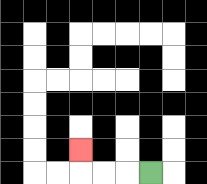{'start': '[6, 7]', 'end': '[3, 6]', 'path_directions': 'L,L,L,U', 'path_coordinates': '[[6, 7], [5, 7], [4, 7], [3, 7], [3, 6]]'}